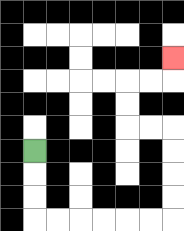{'start': '[1, 6]', 'end': '[7, 2]', 'path_directions': 'D,D,D,R,R,R,R,R,R,U,U,U,U,L,L,U,U,R,R,U', 'path_coordinates': '[[1, 6], [1, 7], [1, 8], [1, 9], [2, 9], [3, 9], [4, 9], [5, 9], [6, 9], [7, 9], [7, 8], [7, 7], [7, 6], [7, 5], [6, 5], [5, 5], [5, 4], [5, 3], [6, 3], [7, 3], [7, 2]]'}